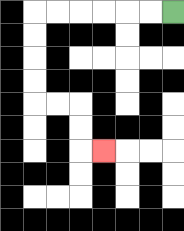{'start': '[7, 0]', 'end': '[4, 6]', 'path_directions': 'L,L,L,L,L,L,D,D,D,D,R,R,D,D,R', 'path_coordinates': '[[7, 0], [6, 0], [5, 0], [4, 0], [3, 0], [2, 0], [1, 0], [1, 1], [1, 2], [1, 3], [1, 4], [2, 4], [3, 4], [3, 5], [3, 6], [4, 6]]'}